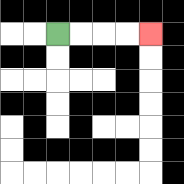{'start': '[2, 1]', 'end': '[6, 1]', 'path_directions': 'R,R,R,R', 'path_coordinates': '[[2, 1], [3, 1], [4, 1], [5, 1], [6, 1]]'}